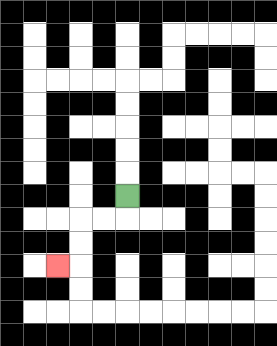{'start': '[5, 8]', 'end': '[2, 11]', 'path_directions': 'D,L,L,D,D,L', 'path_coordinates': '[[5, 8], [5, 9], [4, 9], [3, 9], [3, 10], [3, 11], [2, 11]]'}